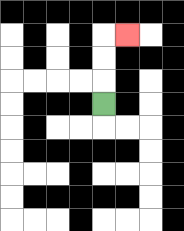{'start': '[4, 4]', 'end': '[5, 1]', 'path_directions': 'U,U,U,R', 'path_coordinates': '[[4, 4], [4, 3], [4, 2], [4, 1], [5, 1]]'}